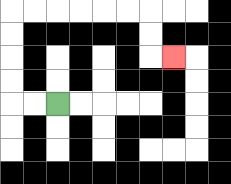{'start': '[2, 4]', 'end': '[7, 2]', 'path_directions': 'L,L,U,U,U,U,R,R,R,R,R,R,D,D,R', 'path_coordinates': '[[2, 4], [1, 4], [0, 4], [0, 3], [0, 2], [0, 1], [0, 0], [1, 0], [2, 0], [3, 0], [4, 0], [5, 0], [6, 0], [6, 1], [6, 2], [7, 2]]'}